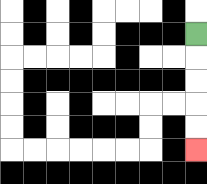{'start': '[8, 1]', 'end': '[8, 6]', 'path_directions': 'D,D,D,D,D', 'path_coordinates': '[[8, 1], [8, 2], [8, 3], [8, 4], [8, 5], [8, 6]]'}